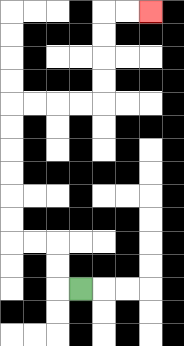{'start': '[3, 12]', 'end': '[6, 0]', 'path_directions': 'L,U,U,L,L,U,U,U,U,U,U,R,R,R,R,U,U,U,U,R,R', 'path_coordinates': '[[3, 12], [2, 12], [2, 11], [2, 10], [1, 10], [0, 10], [0, 9], [0, 8], [0, 7], [0, 6], [0, 5], [0, 4], [1, 4], [2, 4], [3, 4], [4, 4], [4, 3], [4, 2], [4, 1], [4, 0], [5, 0], [6, 0]]'}